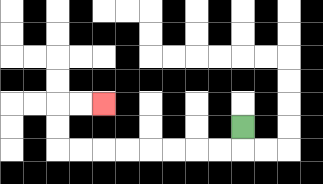{'start': '[10, 5]', 'end': '[4, 4]', 'path_directions': 'D,L,L,L,L,L,L,L,L,U,U,R,R', 'path_coordinates': '[[10, 5], [10, 6], [9, 6], [8, 6], [7, 6], [6, 6], [5, 6], [4, 6], [3, 6], [2, 6], [2, 5], [2, 4], [3, 4], [4, 4]]'}